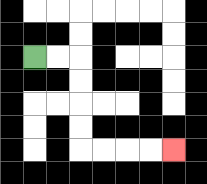{'start': '[1, 2]', 'end': '[7, 6]', 'path_directions': 'R,R,D,D,D,D,R,R,R,R', 'path_coordinates': '[[1, 2], [2, 2], [3, 2], [3, 3], [3, 4], [3, 5], [3, 6], [4, 6], [5, 6], [6, 6], [7, 6]]'}